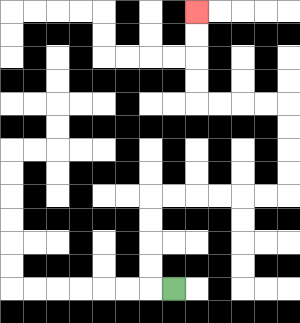{'start': '[7, 12]', 'end': '[8, 0]', 'path_directions': 'L,U,U,U,U,R,R,R,R,R,R,U,U,U,U,L,L,L,L,U,U,U,U', 'path_coordinates': '[[7, 12], [6, 12], [6, 11], [6, 10], [6, 9], [6, 8], [7, 8], [8, 8], [9, 8], [10, 8], [11, 8], [12, 8], [12, 7], [12, 6], [12, 5], [12, 4], [11, 4], [10, 4], [9, 4], [8, 4], [8, 3], [8, 2], [8, 1], [8, 0]]'}